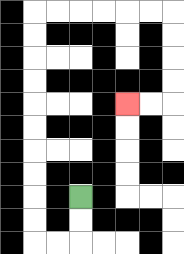{'start': '[3, 8]', 'end': '[5, 4]', 'path_directions': 'D,D,L,L,U,U,U,U,U,U,U,U,U,U,R,R,R,R,R,R,D,D,D,D,L,L', 'path_coordinates': '[[3, 8], [3, 9], [3, 10], [2, 10], [1, 10], [1, 9], [1, 8], [1, 7], [1, 6], [1, 5], [1, 4], [1, 3], [1, 2], [1, 1], [1, 0], [2, 0], [3, 0], [4, 0], [5, 0], [6, 0], [7, 0], [7, 1], [7, 2], [7, 3], [7, 4], [6, 4], [5, 4]]'}